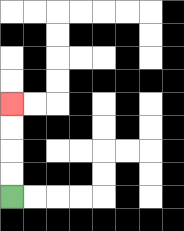{'start': '[0, 8]', 'end': '[0, 4]', 'path_directions': 'U,U,U,U', 'path_coordinates': '[[0, 8], [0, 7], [0, 6], [0, 5], [0, 4]]'}